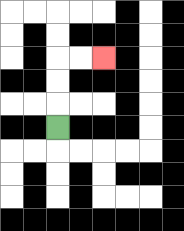{'start': '[2, 5]', 'end': '[4, 2]', 'path_directions': 'U,U,U,R,R', 'path_coordinates': '[[2, 5], [2, 4], [2, 3], [2, 2], [3, 2], [4, 2]]'}